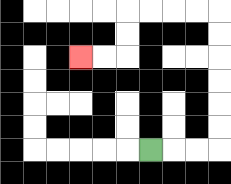{'start': '[6, 6]', 'end': '[3, 2]', 'path_directions': 'R,R,R,U,U,U,U,U,U,L,L,L,L,D,D,L,L', 'path_coordinates': '[[6, 6], [7, 6], [8, 6], [9, 6], [9, 5], [9, 4], [9, 3], [9, 2], [9, 1], [9, 0], [8, 0], [7, 0], [6, 0], [5, 0], [5, 1], [5, 2], [4, 2], [3, 2]]'}